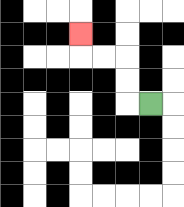{'start': '[6, 4]', 'end': '[3, 1]', 'path_directions': 'L,U,U,L,L,U', 'path_coordinates': '[[6, 4], [5, 4], [5, 3], [5, 2], [4, 2], [3, 2], [3, 1]]'}